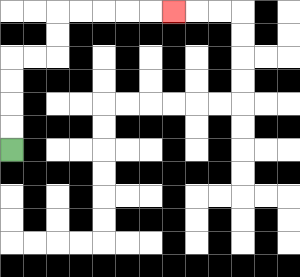{'start': '[0, 6]', 'end': '[7, 0]', 'path_directions': 'U,U,U,U,R,R,U,U,R,R,R,R,R', 'path_coordinates': '[[0, 6], [0, 5], [0, 4], [0, 3], [0, 2], [1, 2], [2, 2], [2, 1], [2, 0], [3, 0], [4, 0], [5, 0], [6, 0], [7, 0]]'}